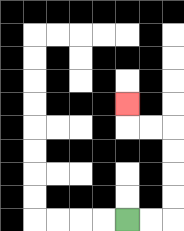{'start': '[5, 9]', 'end': '[5, 4]', 'path_directions': 'R,R,U,U,U,U,L,L,U', 'path_coordinates': '[[5, 9], [6, 9], [7, 9], [7, 8], [7, 7], [7, 6], [7, 5], [6, 5], [5, 5], [5, 4]]'}